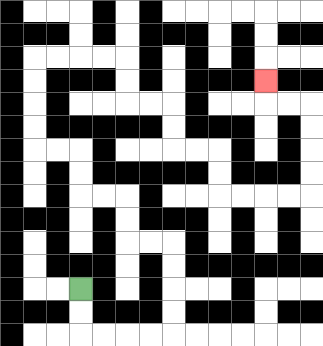{'start': '[3, 12]', 'end': '[11, 3]', 'path_directions': 'D,D,R,R,R,R,U,U,U,U,L,L,U,U,L,L,U,U,L,L,U,U,U,U,R,R,R,R,D,D,R,R,D,D,R,R,D,D,R,R,R,R,U,U,U,U,L,L,U', 'path_coordinates': '[[3, 12], [3, 13], [3, 14], [4, 14], [5, 14], [6, 14], [7, 14], [7, 13], [7, 12], [7, 11], [7, 10], [6, 10], [5, 10], [5, 9], [5, 8], [4, 8], [3, 8], [3, 7], [3, 6], [2, 6], [1, 6], [1, 5], [1, 4], [1, 3], [1, 2], [2, 2], [3, 2], [4, 2], [5, 2], [5, 3], [5, 4], [6, 4], [7, 4], [7, 5], [7, 6], [8, 6], [9, 6], [9, 7], [9, 8], [10, 8], [11, 8], [12, 8], [13, 8], [13, 7], [13, 6], [13, 5], [13, 4], [12, 4], [11, 4], [11, 3]]'}